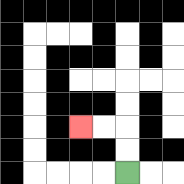{'start': '[5, 7]', 'end': '[3, 5]', 'path_directions': 'U,U,L,L', 'path_coordinates': '[[5, 7], [5, 6], [5, 5], [4, 5], [3, 5]]'}